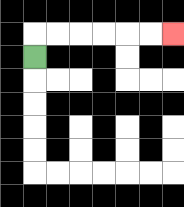{'start': '[1, 2]', 'end': '[7, 1]', 'path_directions': 'U,R,R,R,R,R,R', 'path_coordinates': '[[1, 2], [1, 1], [2, 1], [3, 1], [4, 1], [5, 1], [6, 1], [7, 1]]'}